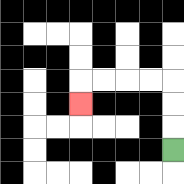{'start': '[7, 6]', 'end': '[3, 4]', 'path_directions': 'U,U,U,L,L,L,L,D', 'path_coordinates': '[[7, 6], [7, 5], [7, 4], [7, 3], [6, 3], [5, 3], [4, 3], [3, 3], [3, 4]]'}